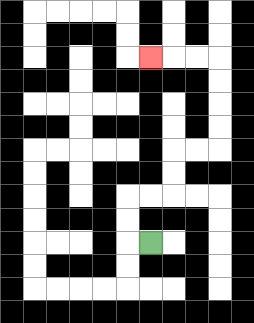{'start': '[6, 10]', 'end': '[6, 2]', 'path_directions': 'L,U,U,R,R,U,U,R,R,U,U,U,U,L,L,L', 'path_coordinates': '[[6, 10], [5, 10], [5, 9], [5, 8], [6, 8], [7, 8], [7, 7], [7, 6], [8, 6], [9, 6], [9, 5], [9, 4], [9, 3], [9, 2], [8, 2], [7, 2], [6, 2]]'}